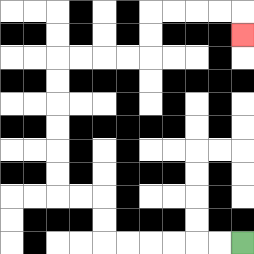{'start': '[10, 10]', 'end': '[10, 1]', 'path_directions': 'L,L,L,L,L,L,U,U,L,L,U,U,U,U,U,U,R,R,R,R,U,U,R,R,R,R,D', 'path_coordinates': '[[10, 10], [9, 10], [8, 10], [7, 10], [6, 10], [5, 10], [4, 10], [4, 9], [4, 8], [3, 8], [2, 8], [2, 7], [2, 6], [2, 5], [2, 4], [2, 3], [2, 2], [3, 2], [4, 2], [5, 2], [6, 2], [6, 1], [6, 0], [7, 0], [8, 0], [9, 0], [10, 0], [10, 1]]'}